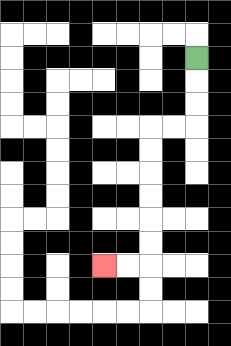{'start': '[8, 2]', 'end': '[4, 11]', 'path_directions': 'D,D,D,L,L,D,D,D,D,D,D,L,L', 'path_coordinates': '[[8, 2], [8, 3], [8, 4], [8, 5], [7, 5], [6, 5], [6, 6], [6, 7], [6, 8], [6, 9], [6, 10], [6, 11], [5, 11], [4, 11]]'}